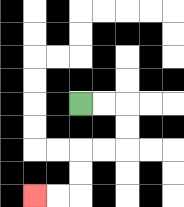{'start': '[3, 4]', 'end': '[1, 8]', 'path_directions': 'R,R,D,D,L,L,D,D,L,L', 'path_coordinates': '[[3, 4], [4, 4], [5, 4], [5, 5], [5, 6], [4, 6], [3, 6], [3, 7], [3, 8], [2, 8], [1, 8]]'}